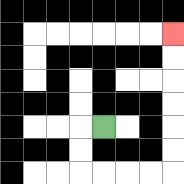{'start': '[4, 5]', 'end': '[7, 1]', 'path_directions': 'L,D,D,R,R,R,R,U,U,U,U,U,U', 'path_coordinates': '[[4, 5], [3, 5], [3, 6], [3, 7], [4, 7], [5, 7], [6, 7], [7, 7], [7, 6], [7, 5], [7, 4], [7, 3], [7, 2], [7, 1]]'}